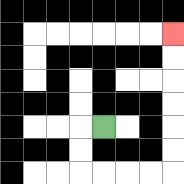{'start': '[4, 5]', 'end': '[7, 1]', 'path_directions': 'L,D,D,R,R,R,R,U,U,U,U,U,U', 'path_coordinates': '[[4, 5], [3, 5], [3, 6], [3, 7], [4, 7], [5, 7], [6, 7], [7, 7], [7, 6], [7, 5], [7, 4], [7, 3], [7, 2], [7, 1]]'}